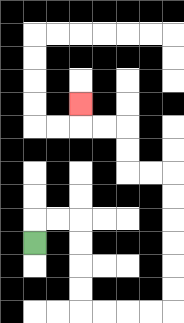{'start': '[1, 10]', 'end': '[3, 4]', 'path_directions': 'U,R,R,D,D,D,D,R,R,R,R,U,U,U,U,U,U,L,L,U,U,L,L,U', 'path_coordinates': '[[1, 10], [1, 9], [2, 9], [3, 9], [3, 10], [3, 11], [3, 12], [3, 13], [4, 13], [5, 13], [6, 13], [7, 13], [7, 12], [7, 11], [7, 10], [7, 9], [7, 8], [7, 7], [6, 7], [5, 7], [5, 6], [5, 5], [4, 5], [3, 5], [3, 4]]'}